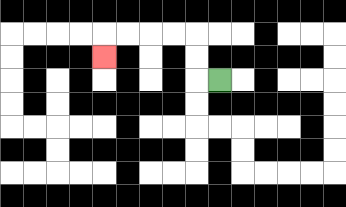{'start': '[9, 3]', 'end': '[4, 2]', 'path_directions': 'L,U,U,L,L,L,L,D', 'path_coordinates': '[[9, 3], [8, 3], [8, 2], [8, 1], [7, 1], [6, 1], [5, 1], [4, 1], [4, 2]]'}